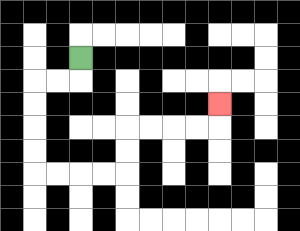{'start': '[3, 2]', 'end': '[9, 4]', 'path_directions': 'D,L,L,D,D,D,D,R,R,R,R,U,U,R,R,R,R,U', 'path_coordinates': '[[3, 2], [3, 3], [2, 3], [1, 3], [1, 4], [1, 5], [1, 6], [1, 7], [2, 7], [3, 7], [4, 7], [5, 7], [5, 6], [5, 5], [6, 5], [7, 5], [8, 5], [9, 5], [9, 4]]'}